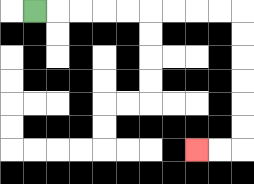{'start': '[1, 0]', 'end': '[8, 6]', 'path_directions': 'R,R,R,R,R,R,R,R,R,D,D,D,D,D,D,L,L', 'path_coordinates': '[[1, 0], [2, 0], [3, 0], [4, 0], [5, 0], [6, 0], [7, 0], [8, 0], [9, 0], [10, 0], [10, 1], [10, 2], [10, 3], [10, 4], [10, 5], [10, 6], [9, 6], [8, 6]]'}